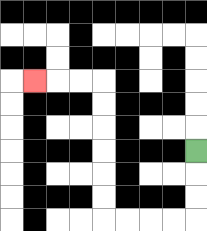{'start': '[8, 6]', 'end': '[1, 3]', 'path_directions': 'D,D,D,L,L,L,L,U,U,U,U,U,U,L,L,L', 'path_coordinates': '[[8, 6], [8, 7], [8, 8], [8, 9], [7, 9], [6, 9], [5, 9], [4, 9], [4, 8], [4, 7], [4, 6], [4, 5], [4, 4], [4, 3], [3, 3], [2, 3], [1, 3]]'}